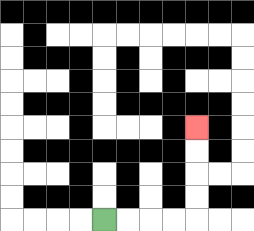{'start': '[4, 9]', 'end': '[8, 5]', 'path_directions': 'R,R,R,R,U,U,U,U', 'path_coordinates': '[[4, 9], [5, 9], [6, 9], [7, 9], [8, 9], [8, 8], [8, 7], [8, 6], [8, 5]]'}